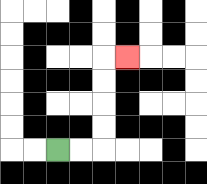{'start': '[2, 6]', 'end': '[5, 2]', 'path_directions': 'R,R,U,U,U,U,R', 'path_coordinates': '[[2, 6], [3, 6], [4, 6], [4, 5], [4, 4], [4, 3], [4, 2], [5, 2]]'}